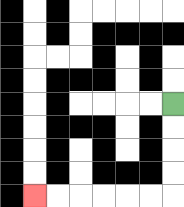{'start': '[7, 4]', 'end': '[1, 8]', 'path_directions': 'D,D,D,D,L,L,L,L,L,L', 'path_coordinates': '[[7, 4], [7, 5], [7, 6], [7, 7], [7, 8], [6, 8], [5, 8], [4, 8], [3, 8], [2, 8], [1, 8]]'}